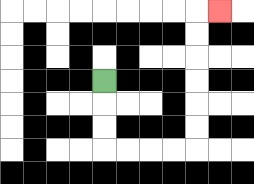{'start': '[4, 3]', 'end': '[9, 0]', 'path_directions': 'D,D,D,R,R,R,R,U,U,U,U,U,U,R', 'path_coordinates': '[[4, 3], [4, 4], [4, 5], [4, 6], [5, 6], [6, 6], [7, 6], [8, 6], [8, 5], [8, 4], [8, 3], [8, 2], [8, 1], [8, 0], [9, 0]]'}